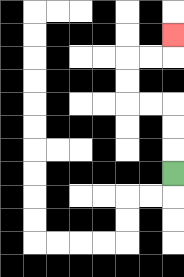{'start': '[7, 7]', 'end': '[7, 1]', 'path_directions': 'U,U,U,L,L,U,U,R,R,U', 'path_coordinates': '[[7, 7], [7, 6], [7, 5], [7, 4], [6, 4], [5, 4], [5, 3], [5, 2], [6, 2], [7, 2], [7, 1]]'}